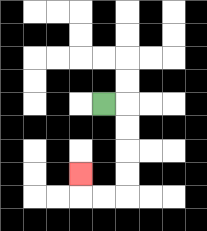{'start': '[4, 4]', 'end': '[3, 7]', 'path_directions': 'R,D,D,D,D,L,L,U', 'path_coordinates': '[[4, 4], [5, 4], [5, 5], [5, 6], [5, 7], [5, 8], [4, 8], [3, 8], [3, 7]]'}